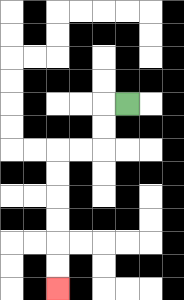{'start': '[5, 4]', 'end': '[2, 12]', 'path_directions': 'L,D,D,L,L,D,D,D,D,D,D', 'path_coordinates': '[[5, 4], [4, 4], [4, 5], [4, 6], [3, 6], [2, 6], [2, 7], [2, 8], [2, 9], [2, 10], [2, 11], [2, 12]]'}